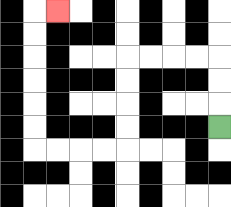{'start': '[9, 5]', 'end': '[2, 0]', 'path_directions': 'U,U,U,L,L,L,L,D,D,D,D,L,L,L,L,U,U,U,U,U,U,R', 'path_coordinates': '[[9, 5], [9, 4], [9, 3], [9, 2], [8, 2], [7, 2], [6, 2], [5, 2], [5, 3], [5, 4], [5, 5], [5, 6], [4, 6], [3, 6], [2, 6], [1, 6], [1, 5], [1, 4], [1, 3], [1, 2], [1, 1], [1, 0], [2, 0]]'}